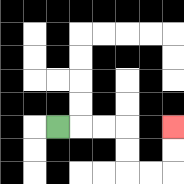{'start': '[2, 5]', 'end': '[7, 5]', 'path_directions': 'R,R,R,D,D,R,R,U,U', 'path_coordinates': '[[2, 5], [3, 5], [4, 5], [5, 5], [5, 6], [5, 7], [6, 7], [7, 7], [7, 6], [7, 5]]'}